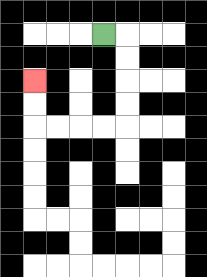{'start': '[4, 1]', 'end': '[1, 3]', 'path_directions': 'R,D,D,D,D,L,L,L,L,U,U', 'path_coordinates': '[[4, 1], [5, 1], [5, 2], [5, 3], [5, 4], [5, 5], [4, 5], [3, 5], [2, 5], [1, 5], [1, 4], [1, 3]]'}